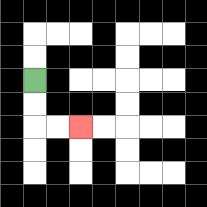{'start': '[1, 3]', 'end': '[3, 5]', 'path_directions': 'D,D,R,R', 'path_coordinates': '[[1, 3], [1, 4], [1, 5], [2, 5], [3, 5]]'}